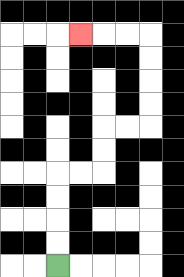{'start': '[2, 11]', 'end': '[3, 1]', 'path_directions': 'U,U,U,U,R,R,U,U,R,R,U,U,U,U,L,L,L', 'path_coordinates': '[[2, 11], [2, 10], [2, 9], [2, 8], [2, 7], [3, 7], [4, 7], [4, 6], [4, 5], [5, 5], [6, 5], [6, 4], [6, 3], [6, 2], [6, 1], [5, 1], [4, 1], [3, 1]]'}